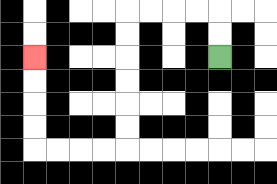{'start': '[9, 2]', 'end': '[1, 2]', 'path_directions': 'U,U,L,L,L,L,D,D,D,D,D,D,L,L,L,L,U,U,U,U', 'path_coordinates': '[[9, 2], [9, 1], [9, 0], [8, 0], [7, 0], [6, 0], [5, 0], [5, 1], [5, 2], [5, 3], [5, 4], [5, 5], [5, 6], [4, 6], [3, 6], [2, 6], [1, 6], [1, 5], [1, 4], [1, 3], [1, 2]]'}